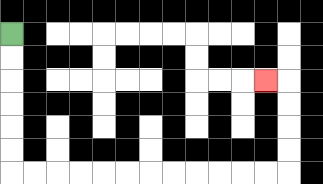{'start': '[0, 1]', 'end': '[11, 3]', 'path_directions': 'D,D,D,D,D,D,R,R,R,R,R,R,R,R,R,R,R,R,U,U,U,U,L', 'path_coordinates': '[[0, 1], [0, 2], [0, 3], [0, 4], [0, 5], [0, 6], [0, 7], [1, 7], [2, 7], [3, 7], [4, 7], [5, 7], [6, 7], [7, 7], [8, 7], [9, 7], [10, 7], [11, 7], [12, 7], [12, 6], [12, 5], [12, 4], [12, 3], [11, 3]]'}